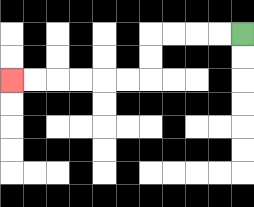{'start': '[10, 1]', 'end': '[0, 3]', 'path_directions': 'L,L,L,L,D,D,L,L,L,L,L,L', 'path_coordinates': '[[10, 1], [9, 1], [8, 1], [7, 1], [6, 1], [6, 2], [6, 3], [5, 3], [4, 3], [3, 3], [2, 3], [1, 3], [0, 3]]'}